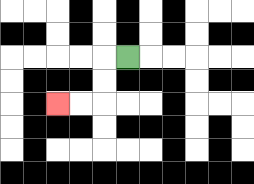{'start': '[5, 2]', 'end': '[2, 4]', 'path_directions': 'L,D,D,L,L', 'path_coordinates': '[[5, 2], [4, 2], [4, 3], [4, 4], [3, 4], [2, 4]]'}